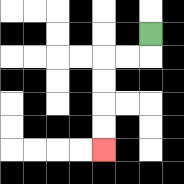{'start': '[6, 1]', 'end': '[4, 6]', 'path_directions': 'D,L,L,D,D,D,D', 'path_coordinates': '[[6, 1], [6, 2], [5, 2], [4, 2], [4, 3], [4, 4], [4, 5], [4, 6]]'}